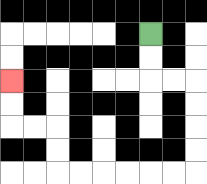{'start': '[6, 1]', 'end': '[0, 3]', 'path_directions': 'D,D,R,R,D,D,D,D,L,L,L,L,L,L,U,U,L,L,U,U', 'path_coordinates': '[[6, 1], [6, 2], [6, 3], [7, 3], [8, 3], [8, 4], [8, 5], [8, 6], [8, 7], [7, 7], [6, 7], [5, 7], [4, 7], [3, 7], [2, 7], [2, 6], [2, 5], [1, 5], [0, 5], [0, 4], [0, 3]]'}